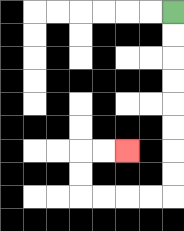{'start': '[7, 0]', 'end': '[5, 6]', 'path_directions': 'D,D,D,D,D,D,D,D,L,L,L,L,U,U,R,R', 'path_coordinates': '[[7, 0], [7, 1], [7, 2], [7, 3], [7, 4], [7, 5], [7, 6], [7, 7], [7, 8], [6, 8], [5, 8], [4, 8], [3, 8], [3, 7], [3, 6], [4, 6], [5, 6]]'}